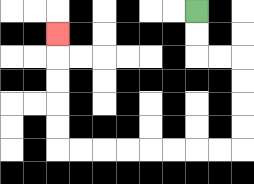{'start': '[8, 0]', 'end': '[2, 1]', 'path_directions': 'D,D,R,R,D,D,D,D,L,L,L,L,L,L,L,L,U,U,U,U,U', 'path_coordinates': '[[8, 0], [8, 1], [8, 2], [9, 2], [10, 2], [10, 3], [10, 4], [10, 5], [10, 6], [9, 6], [8, 6], [7, 6], [6, 6], [5, 6], [4, 6], [3, 6], [2, 6], [2, 5], [2, 4], [2, 3], [2, 2], [2, 1]]'}